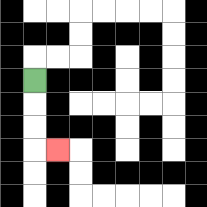{'start': '[1, 3]', 'end': '[2, 6]', 'path_directions': 'D,D,D,R', 'path_coordinates': '[[1, 3], [1, 4], [1, 5], [1, 6], [2, 6]]'}